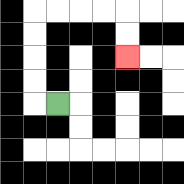{'start': '[2, 4]', 'end': '[5, 2]', 'path_directions': 'L,U,U,U,U,R,R,R,R,D,D', 'path_coordinates': '[[2, 4], [1, 4], [1, 3], [1, 2], [1, 1], [1, 0], [2, 0], [3, 0], [4, 0], [5, 0], [5, 1], [5, 2]]'}